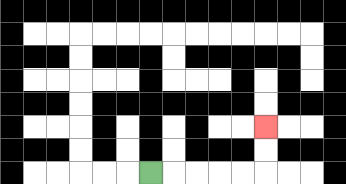{'start': '[6, 7]', 'end': '[11, 5]', 'path_directions': 'R,R,R,R,R,U,U', 'path_coordinates': '[[6, 7], [7, 7], [8, 7], [9, 7], [10, 7], [11, 7], [11, 6], [11, 5]]'}